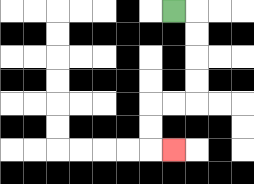{'start': '[7, 0]', 'end': '[7, 6]', 'path_directions': 'R,D,D,D,D,L,L,D,D,R', 'path_coordinates': '[[7, 0], [8, 0], [8, 1], [8, 2], [8, 3], [8, 4], [7, 4], [6, 4], [6, 5], [6, 6], [7, 6]]'}